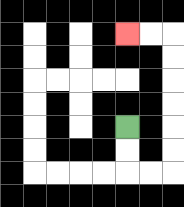{'start': '[5, 5]', 'end': '[5, 1]', 'path_directions': 'D,D,R,R,U,U,U,U,U,U,L,L', 'path_coordinates': '[[5, 5], [5, 6], [5, 7], [6, 7], [7, 7], [7, 6], [7, 5], [7, 4], [7, 3], [7, 2], [7, 1], [6, 1], [5, 1]]'}